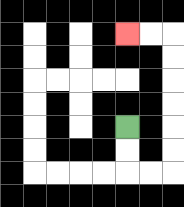{'start': '[5, 5]', 'end': '[5, 1]', 'path_directions': 'D,D,R,R,U,U,U,U,U,U,L,L', 'path_coordinates': '[[5, 5], [5, 6], [5, 7], [6, 7], [7, 7], [7, 6], [7, 5], [7, 4], [7, 3], [7, 2], [7, 1], [6, 1], [5, 1]]'}